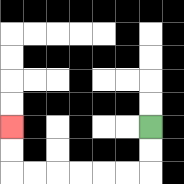{'start': '[6, 5]', 'end': '[0, 5]', 'path_directions': 'D,D,L,L,L,L,L,L,U,U', 'path_coordinates': '[[6, 5], [6, 6], [6, 7], [5, 7], [4, 7], [3, 7], [2, 7], [1, 7], [0, 7], [0, 6], [0, 5]]'}